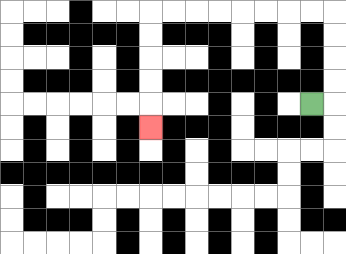{'start': '[13, 4]', 'end': '[6, 5]', 'path_directions': 'R,U,U,U,U,L,L,L,L,L,L,L,L,D,D,D,D,D', 'path_coordinates': '[[13, 4], [14, 4], [14, 3], [14, 2], [14, 1], [14, 0], [13, 0], [12, 0], [11, 0], [10, 0], [9, 0], [8, 0], [7, 0], [6, 0], [6, 1], [6, 2], [6, 3], [6, 4], [6, 5]]'}